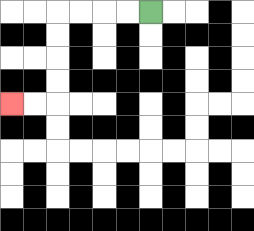{'start': '[6, 0]', 'end': '[0, 4]', 'path_directions': 'L,L,L,L,D,D,D,D,L,L', 'path_coordinates': '[[6, 0], [5, 0], [4, 0], [3, 0], [2, 0], [2, 1], [2, 2], [2, 3], [2, 4], [1, 4], [0, 4]]'}